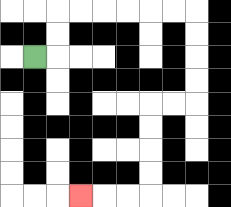{'start': '[1, 2]', 'end': '[3, 8]', 'path_directions': 'R,U,U,R,R,R,R,R,R,D,D,D,D,L,L,D,D,D,D,L,L,L', 'path_coordinates': '[[1, 2], [2, 2], [2, 1], [2, 0], [3, 0], [4, 0], [5, 0], [6, 0], [7, 0], [8, 0], [8, 1], [8, 2], [8, 3], [8, 4], [7, 4], [6, 4], [6, 5], [6, 6], [6, 7], [6, 8], [5, 8], [4, 8], [3, 8]]'}